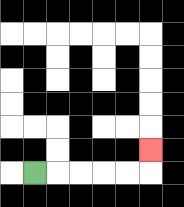{'start': '[1, 7]', 'end': '[6, 6]', 'path_directions': 'R,R,R,R,R,U', 'path_coordinates': '[[1, 7], [2, 7], [3, 7], [4, 7], [5, 7], [6, 7], [6, 6]]'}